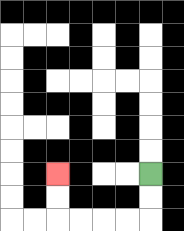{'start': '[6, 7]', 'end': '[2, 7]', 'path_directions': 'D,D,L,L,L,L,U,U', 'path_coordinates': '[[6, 7], [6, 8], [6, 9], [5, 9], [4, 9], [3, 9], [2, 9], [2, 8], [2, 7]]'}